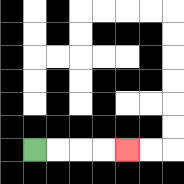{'start': '[1, 6]', 'end': '[5, 6]', 'path_directions': 'R,R,R,R', 'path_coordinates': '[[1, 6], [2, 6], [3, 6], [4, 6], [5, 6]]'}